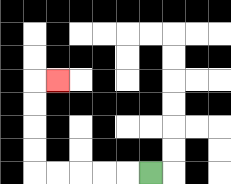{'start': '[6, 7]', 'end': '[2, 3]', 'path_directions': 'L,L,L,L,L,U,U,U,U,R', 'path_coordinates': '[[6, 7], [5, 7], [4, 7], [3, 7], [2, 7], [1, 7], [1, 6], [1, 5], [1, 4], [1, 3], [2, 3]]'}